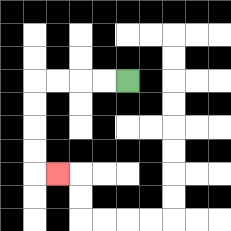{'start': '[5, 3]', 'end': '[2, 7]', 'path_directions': 'L,L,L,L,D,D,D,D,R', 'path_coordinates': '[[5, 3], [4, 3], [3, 3], [2, 3], [1, 3], [1, 4], [1, 5], [1, 6], [1, 7], [2, 7]]'}